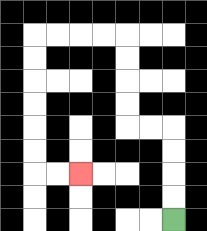{'start': '[7, 9]', 'end': '[3, 7]', 'path_directions': 'U,U,U,U,L,L,U,U,U,U,L,L,L,L,D,D,D,D,D,D,R,R', 'path_coordinates': '[[7, 9], [7, 8], [7, 7], [7, 6], [7, 5], [6, 5], [5, 5], [5, 4], [5, 3], [5, 2], [5, 1], [4, 1], [3, 1], [2, 1], [1, 1], [1, 2], [1, 3], [1, 4], [1, 5], [1, 6], [1, 7], [2, 7], [3, 7]]'}